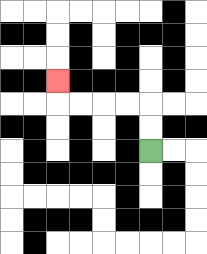{'start': '[6, 6]', 'end': '[2, 3]', 'path_directions': 'U,U,L,L,L,L,U', 'path_coordinates': '[[6, 6], [6, 5], [6, 4], [5, 4], [4, 4], [3, 4], [2, 4], [2, 3]]'}